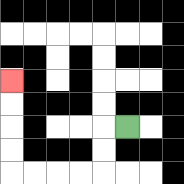{'start': '[5, 5]', 'end': '[0, 3]', 'path_directions': 'L,D,D,L,L,L,L,U,U,U,U', 'path_coordinates': '[[5, 5], [4, 5], [4, 6], [4, 7], [3, 7], [2, 7], [1, 7], [0, 7], [0, 6], [0, 5], [0, 4], [0, 3]]'}